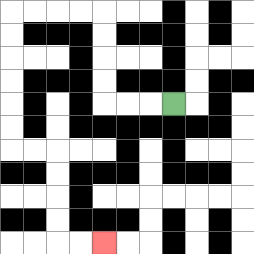{'start': '[7, 4]', 'end': '[4, 10]', 'path_directions': 'L,L,L,U,U,U,U,L,L,L,L,D,D,D,D,D,D,R,R,D,D,D,D,R,R', 'path_coordinates': '[[7, 4], [6, 4], [5, 4], [4, 4], [4, 3], [4, 2], [4, 1], [4, 0], [3, 0], [2, 0], [1, 0], [0, 0], [0, 1], [0, 2], [0, 3], [0, 4], [0, 5], [0, 6], [1, 6], [2, 6], [2, 7], [2, 8], [2, 9], [2, 10], [3, 10], [4, 10]]'}